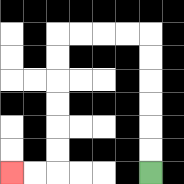{'start': '[6, 7]', 'end': '[0, 7]', 'path_directions': 'U,U,U,U,U,U,L,L,L,L,D,D,D,D,D,D,L,L', 'path_coordinates': '[[6, 7], [6, 6], [6, 5], [6, 4], [6, 3], [6, 2], [6, 1], [5, 1], [4, 1], [3, 1], [2, 1], [2, 2], [2, 3], [2, 4], [2, 5], [2, 6], [2, 7], [1, 7], [0, 7]]'}